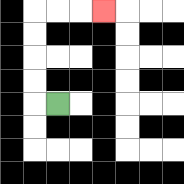{'start': '[2, 4]', 'end': '[4, 0]', 'path_directions': 'L,U,U,U,U,R,R,R', 'path_coordinates': '[[2, 4], [1, 4], [1, 3], [1, 2], [1, 1], [1, 0], [2, 0], [3, 0], [4, 0]]'}